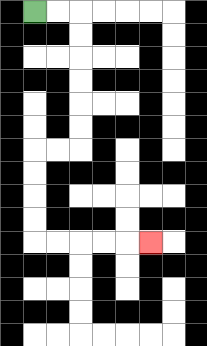{'start': '[1, 0]', 'end': '[6, 10]', 'path_directions': 'R,R,D,D,D,D,D,D,L,L,D,D,D,D,R,R,R,R,R', 'path_coordinates': '[[1, 0], [2, 0], [3, 0], [3, 1], [3, 2], [3, 3], [3, 4], [3, 5], [3, 6], [2, 6], [1, 6], [1, 7], [1, 8], [1, 9], [1, 10], [2, 10], [3, 10], [4, 10], [5, 10], [6, 10]]'}